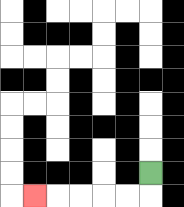{'start': '[6, 7]', 'end': '[1, 8]', 'path_directions': 'D,L,L,L,L,L', 'path_coordinates': '[[6, 7], [6, 8], [5, 8], [4, 8], [3, 8], [2, 8], [1, 8]]'}